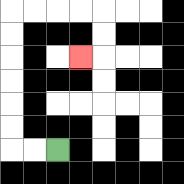{'start': '[2, 6]', 'end': '[3, 2]', 'path_directions': 'L,L,U,U,U,U,U,U,R,R,R,R,D,D,L', 'path_coordinates': '[[2, 6], [1, 6], [0, 6], [0, 5], [0, 4], [0, 3], [0, 2], [0, 1], [0, 0], [1, 0], [2, 0], [3, 0], [4, 0], [4, 1], [4, 2], [3, 2]]'}